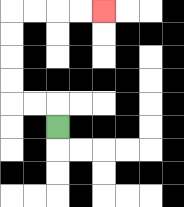{'start': '[2, 5]', 'end': '[4, 0]', 'path_directions': 'U,L,L,U,U,U,U,R,R,R,R', 'path_coordinates': '[[2, 5], [2, 4], [1, 4], [0, 4], [0, 3], [0, 2], [0, 1], [0, 0], [1, 0], [2, 0], [3, 0], [4, 0]]'}